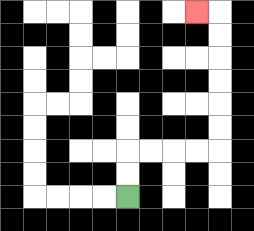{'start': '[5, 8]', 'end': '[8, 0]', 'path_directions': 'U,U,R,R,R,R,U,U,U,U,U,U,L', 'path_coordinates': '[[5, 8], [5, 7], [5, 6], [6, 6], [7, 6], [8, 6], [9, 6], [9, 5], [9, 4], [9, 3], [9, 2], [9, 1], [9, 0], [8, 0]]'}